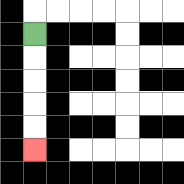{'start': '[1, 1]', 'end': '[1, 6]', 'path_directions': 'D,D,D,D,D', 'path_coordinates': '[[1, 1], [1, 2], [1, 3], [1, 4], [1, 5], [1, 6]]'}